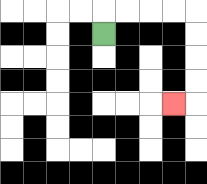{'start': '[4, 1]', 'end': '[7, 4]', 'path_directions': 'U,R,R,R,R,D,D,D,D,L', 'path_coordinates': '[[4, 1], [4, 0], [5, 0], [6, 0], [7, 0], [8, 0], [8, 1], [8, 2], [8, 3], [8, 4], [7, 4]]'}